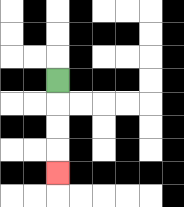{'start': '[2, 3]', 'end': '[2, 7]', 'path_directions': 'D,D,D,D', 'path_coordinates': '[[2, 3], [2, 4], [2, 5], [2, 6], [2, 7]]'}